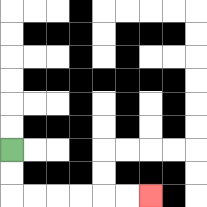{'start': '[0, 6]', 'end': '[6, 8]', 'path_directions': 'D,D,R,R,R,R,R,R', 'path_coordinates': '[[0, 6], [0, 7], [0, 8], [1, 8], [2, 8], [3, 8], [4, 8], [5, 8], [6, 8]]'}